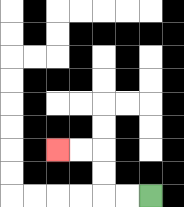{'start': '[6, 8]', 'end': '[2, 6]', 'path_directions': 'L,L,U,U,L,L', 'path_coordinates': '[[6, 8], [5, 8], [4, 8], [4, 7], [4, 6], [3, 6], [2, 6]]'}